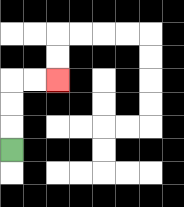{'start': '[0, 6]', 'end': '[2, 3]', 'path_directions': 'U,U,U,R,R', 'path_coordinates': '[[0, 6], [0, 5], [0, 4], [0, 3], [1, 3], [2, 3]]'}